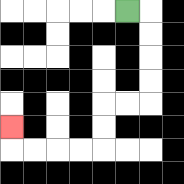{'start': '[5, 0]', 'end': '[0, 5]', 'path_directions': 'R,D,D,D,D,L,L,D,D,L,L,L,L,U', 'path_coordinates': '[[5, 0], [6, 0], [6, 1], [6, 2], [6, 3], [6, 4], [5, 4], [4, 4], [4, 5], [4, 6], [3, 6], [2, 6], [1, 6], [0, 6], [0, 5]]'}